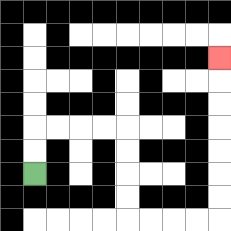{'start': '[1, 7]', 'end': '[9, 2]', 'path_directions': 'U,U,R,R,R,R,D,D,D,D,R,R,R,R,U,U,U,U,U,U,U', 'path_coordinates': '[[1, 7], [1, 6], [1, 5], [2, 5], [3, 5], [4, 5], [5, 5], [5, 6], [5, 7], [5, 8], [5, 9], [6, 9], [7, 9], [8, 9], [9, 9], [9, 8], [9, 7], [9, 6], [9, 5], [9, 4], [9, 3], [9, 2]]'}